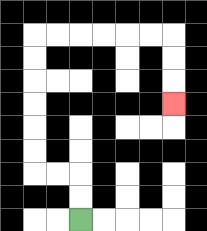{'start': '[3, 9]', 'end': '[7, 4]', 'path_directions': 'U,U,L,L,U,U,U,U,U,U,R,R,R,R,R,R,D,D,D', 'path_coordinates': '[[3, 9], [3, 8], [3, 7], [2, 7], [1, 7], [1, 6], [1, 5], [1, 4], [1, 3], [1, 2], [1, 1], [2, 1], [3, 1], [4, 1], [5, 1], [6, 1], [7, 1], [7, 2], [7, 3], [7, 4]]'}